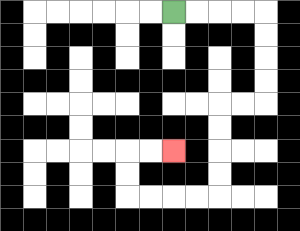{'start': '[7, 0]', 'end': '[7, 6]', 'path_directions': 'R,R,R,R,D,D,D,D,L,L,D,D,D,D,L,L,L,L,U,U,R,R', 'path_coordinates': '[[7, 0], [8, 0], [9, 0], [10, 0], [11, 0], [11, 1], [11, 2], [11, 3], [11, 4], [10, 4], [9, 4], [9, 5], [9, 6], [9, 7], [9, 8], [8, 8], [7, 8], [6, 8], [5, 8], [5, 7], [5, 6], [6, 6], [7, 6]]'}